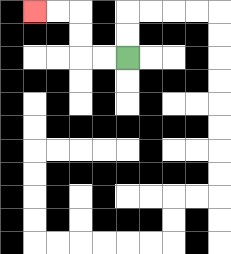{'start': '[5, 2]', 'end': '[1, 0]', 'path_directions': 'L,L,U,U,L,L', 'path_coordinates': '[[5, 2], [4, 2], [3, 2], [3, 1], [3, 0], [2, 0], [1, 0]]'}